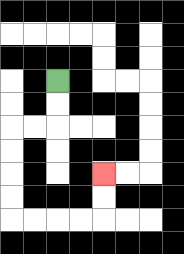{'start': '[2, 3]', 'end': '[4, 7]', 'path_directions': 'D,D,L,L,D,D,D,D,R,R,R,R,U,U', 'path_coordinates': '[[2, 3], [2, 4], [2, 5], [1, 5], [0, 5], [0, 6], [0, 7], [0, 8], [0, 9], [1, 9], [2, 9], [3, 9], [4, 9], [4, 8], [4, 7]]'}